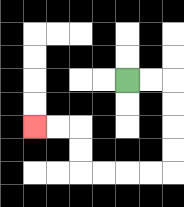{'start': '[5, 3]', 'end': '[1, 5]', 'path_directions': 'R,R,D,D,D,D,L,L,L,L,U,U,L,L', 'path_coordinates': '[[5, 3], [6, 3], [7, 3], [7, 4], [7, 5], [7, 6], [7, 7], [6, 7], [5, 7], [4, 7], [3, 7], [3, 6], [3, 5], [2, 5], [1, 5]]'}